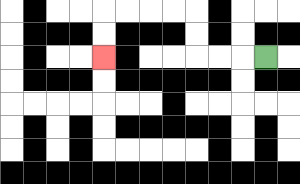{'start': '[11, 2]', 'end': '[4, 2]', 'path_directions': 'L,L,L,U,U,L,L,L,L,D,D', 'path_coordinates': '[[11, 2], [10, 2], [9, 2], [8, 2], [8, 1], [8, 0], [7, 0], [6, 0], [5, 0], [4, 0], [4, 1], [4, 2]]'}